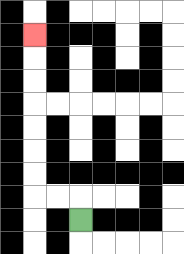{'start': '[3, 9]', 'end': '[1, 1]', 'path_directions': 'U,L,L,U,U,U,U,U,U,U', 'path_coordinates': '[[3, 9], [3, 8], [2, 8], [1, 8], [1, 7], [1, 6], [1, 5], [1, 4], [1, 3], [1, 2], [1, 1]]'}